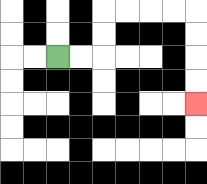{'start': '[2, 2]', 'end': '[8, 4]', 'path_directions': 'R,R,U,U,R,R,R,R,D,D,D,D', 'path_coordinates': '[[2, 2], [3, 2], [4, 2], [4, 1], [4, 0], [5, 0], [6, 0], [7, 0], [8, 0], [8, 1], [8, 2], [8, 3], [8, 4]]'}